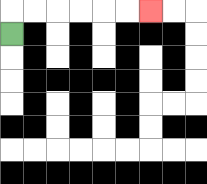{'start': '[0, 1]', 'end': '[6, 0]', 'path_directions': 'U,R,R,R,R,R,R', 'path_coordinates': '[[0, 1], [0, 0], [1, 0], [2, 0], [3, 0], [4, 0], [5, 0], [6, 0]]'}